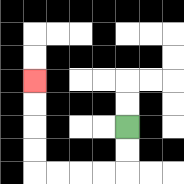{'start': '[5, 5]', 'end': '[1, 3]', 'path_directions': 'D,D,L,L,L,L,U,U,U,U', 'path_coordinates': '[[5, 5], [5, 6], [5, 7], [4, 7], [3, 7], [2, 7], [1, 7], [1, 6], [1, 5], [1, 4], [1, 3]]'}